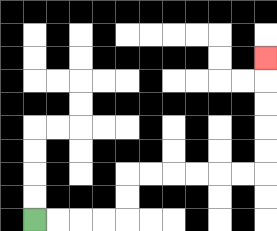{'start': '[1, 9]', 'end': '[11, 2]', 'path_directions': 'R,R,R,R,U,U,R,R,R,R,R,R,U,U,U,U,U', 'path_coordinates': '[[1, 9], [2, 9], [3, 9], [4, 9], [5, 9], [5, 8], [5, 7], [6, 7], [7, 7], [8, 7], [9, 7], [10, 7], [11, 7], [11, 6], [11, 5], [11, 4], [11, 3], [11, 2]]'}